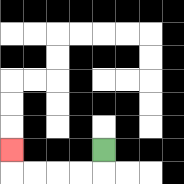{'start': '[4, 6]', 'end': '[0, 6]', 'path_directions': 'D,L,L,L,L,U', 'path_coordinates': '[[4, 6], [4, 7], [3, 7], [2, 7], [1, 7], [0, 7], [0, 6]]'}